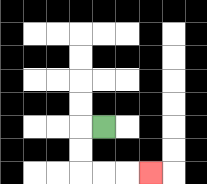{'start': '[4, 5]', 'end': '[6, 7]', 'path_directions': 'L,D,D,R,R,R', 'path_coordinates': '[[4, 5], [3, 5], [3, 6], [3, 7], [4, 7], [5, 7], [6, 7]]'}